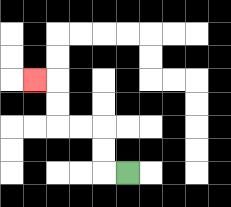{'start': '[5, 7]', 'end': '[1, 3]', 'path_directions': 'L,U,U,L,L,U,U,L', 'path_coordinates': '[[5, 7], [4, 7], [4, 6], [4, 5], [3, 5], [2, 5], [2, 4], [2, 3], [1, 3]]'}